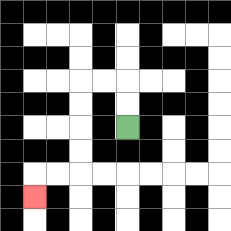{'start': '[5, 5]', 'end': '[1, 8]', 'path_directions': 'U,U,L,L,D,D,D,D,L,L,D', 'path_coordinates': '[[5, 5], [5, 4], [5, 3], [4, 3], [3, 3], [3, 4], [3, 5], [3, 6], [3, 7], [2, 7], [1, 7], [1, 8]]'}